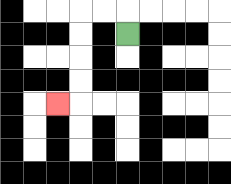{'start': '[5, 1]', 'end': '[2, 4]', 'path_directions': 'U,L,L,D,D,D,D,L', 'path_coordinates': '[[5, 1], [5, 0], [4, 0], [3, 0], [3, 1], [3, 2], [3, 3], [3, 4], [2, 4]]'}